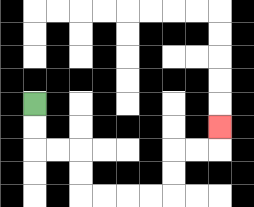{'start': '[1, 4]', 'end': '[9, 5]', 'path_directions': 'D,D,R,R,D,D,R,R,R,R,U,U,R,R,U', 'path_coordinates': '[[1, 4], [1, 5], [1, 6], [2, 6], [3, 6], [3, 7], [3, 8], [4, 8], [5, 8], [6, 8], [7, 8], [7, 7], [7, 6], [8, 6], [9, 6], [9, 5]]'}